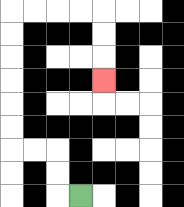{'start': '[3, 8]', 'end': '[4, 3]', 'path_directions': 'L,U,U,L,L,U,U,U,U,U,U,R,R,R,R,D,D,D', 'path_coordinates': '[[3, 8], [2, 8], [2, 7], [2, 6], [1, 6], [0, 6], [0, 5], [0, 4], [0, 3], [0, 2], [0, 1], [0, 0], [1, 0], [2, 0], [3, 0], [4, 0], [4, 1], [4, 2], [4, 3]]'}